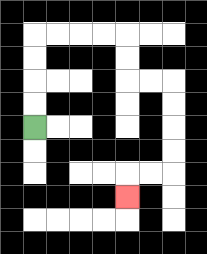{'start': '[1, 5]', 'end': '[5, 8]', 'path_directions': 'U,U,U,U,R,R,R,R,D,D,R,R,D,D,D,D,L,L,D', 'path_coordinates': '[[1, 5], [1, 4], [1, 3], [1, 2], [1, 1], [2, 1], [3, 1], [4, 1], [5, 1], [5, 2], [5, 3], [6, 3], [7, 3], [7, 4], [7, 5], [7, 6], [7, 7], [6, 7], [5, 7], [5, 8]]'}